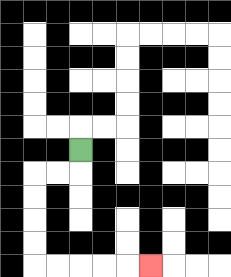{'start': '[3, 6]', 'end': '[6, 11]', 'path_directions': 'D,L,L,D,D,D,D,R,R,R,R,R', 'path_coordinates': '[[3, 6], [3, 7], [2, 7], [1, 7], [1, 8], [1, 9], [1, 10], [1, 11], [2, 11], [3, 11], [4, 11], [5, 11], [6, 11]]'}